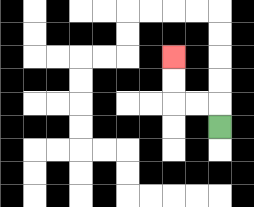{'start': '[9, 5]', 'end': '[7, 2]', 'path_directions': 'U,L,L,U,U', 'path_coordinates': '[[9, 5], [9, 4], [8, 4], [7, 4], [7, 3], [7, 2]]'}